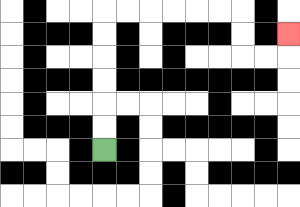{'start': '[4, 6]', 'end': '[12, 1]', 'path_directions': 'U,U,U,U,U,U,R,R,R,R,R,R,D,D,R,R,U', 'path_coordinates': '[[4, 6], [4, 5], [4, 4], [4, 3], [4, 2], [4, 1], [4, 0], [5, 0], [6, 0], [7, 0], [8, 0], [9, 0], [10, 0], [10, 1], [10, 2], [11, 2], [12, 2], [12, 1]]'}